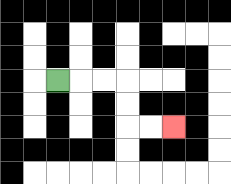{'start': '[2, 3]', 'end': '[7, 5]', 'path_directions': 'R,R,R,D,D,R,R', 'path_coordinates': '[[2, 3], [3, 3], [4, 3], [5, 3], [5, 4], [5, 5], [6, 5], [7, 5]]'}